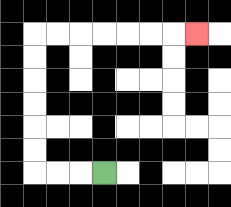{'start': '[4, 7]', 'end': '[8, 1]', 'path_directions': 'L,L,L,U,U,U,U,U,U,R,R,R,R,R,R,R', 'path_coordinates': '[[4, 7], [3, 7], [2, 7], [1, 7], [1, 6], [1, 5], [1, 4], [1, 3], [1, 2], [1, 1], [2, 1], [3, 1], [4, 1], [5, 1], [6, 1], [7, 1], [8, 1]]'}